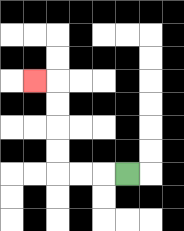{'start': '[5, 7]', 'end': '[1, 3]', 'path_directions': 'L,L,L,U,U,U,U,L', 'path_coordinates': '[[5, 7], [4, 7], [3, 7], [2, 7], [2, 6], [2, 5], [2, 4], [2, 3], [1, 3]]'}